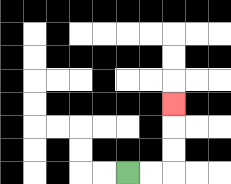{'start': '[5, 7]', 'end': '[7, 4]', 'path_directions': 'R,R,U,U,U', 'path_coordinates': '[[5, 7], [6, 7], [7, 7], [7, 6], [7, 5], [7, 4]]'}